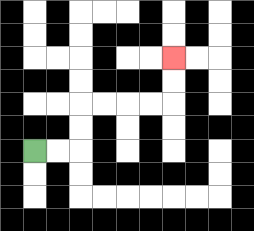{'start': '[1, 6]', 'end': '[7, 2]', 'path_directions': 'R,R,U,U,R,R,R,R,U,U', 'path_coordinates': '[[1, 6], [2, 6], [3, 6], [3, 5], [3, 4], [4, 4], [5, 4], [6, 4], [7, 4], [7, 3], [7, 2]]'}